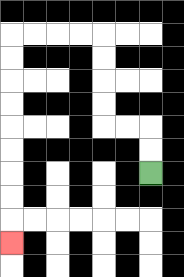{'start': '[6, 7]', 'end': '[0, 10]', 'path_directions': 'U,U,L,L,U,U,U,U,L,L,L,L,D,D,D,D,D,D,D,D,D', 'path_coordinates': '[[6, 7], [6, 6], [6, 5], [5, 5], [4, 5], [4, 4], [4, 3], [4, 2], [4, 1], [3, 1], [2, 1], [1, 1], [0, 1], [0, 2], [0, 3], [0, 4], [0, 5], [0, 6], [0, 7], [0, 8], [0, 9], [0, 10]]'}